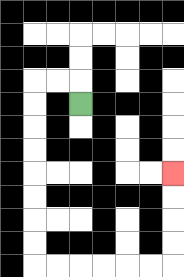{'start': '[3, 4]', 'end': '[7, 7]', 'path_directions': 'U,L,L,D,D,D,D,D,D,D,D,R,R,R,R,R,R,U,U,U,U', 'path_coordinates': '[[3, 4], [3, 3], [2, 3], [1, 3], [1, 4], [1, 5], [1, 6], [1, 7], [1, 8], [1, 9], [1, 10], [1, 11], [2, 11], [3, 11], [4, 11], [5, 11], [6, 11], [7, 11], [7, 10], [7, 9], [7, 8], [7, 7]]'}